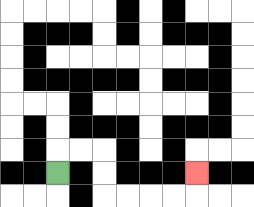{'start': '[2, 7]', 'end': '[8, 7]', 'path_directions': 'U,R,R,D,D,R,R,R,R,U', 'path_coordinates': '[[2, 7], [2, 6], [3, 6], [4, 6], [4, 7], [4, 8], [5, 8], [6, 8], [7, 8], [8, 8], [8, 7]]'}